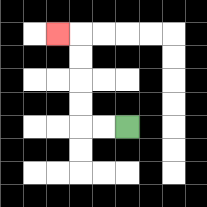{'start': '[5, 5]', 'end': '[2, 1]', 'path_directions': 'L,L,U,U,U,U,L', 'path_coordinates': '[[5, 5], [4, 5], [3, 5], [3, 4], [3, 3], [3, 2], [3, 1], [2, 1]]'}